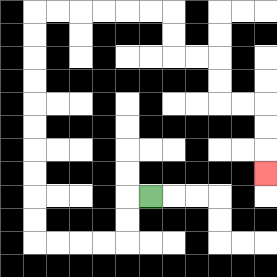{'start': '[6, 8]', 'end': '[11, 7]', 'path_directions': 'L,D,D,L,L,L,L,U,U,U,U,U,U,U,U,U,U,R,R,R,R,R,R,D,D,R,R,D,D,R,R,D,D,D', 'path_coordinates': '[[6, 8], [5, 8], [5, 9], [5, 10], [4, 10], [3, 10], [2, 10], [1, 10], [1, 9], [1, 8], [1, 7], [1, 6], [1, 5], [1, 4], [1, 3], [1, 2], [1, 1], [1, 0], [2, 0], [3, 0], [4, 0], [5, 0], [6, 0], [7, 0], [7, 1], [7, 2], [8, 2], [9, 2], [9, 3], [9, 4], [10, 4], [11, 4], [11, 5], [11, 6], [11, 7]]'}